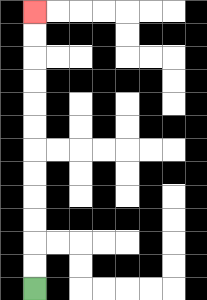{'start': '[1, 12]', 'end': '[1, 0]', 'path_directions': 'U,U,U,U,U,U,U,U,U,U,U,U', 'path_coordinates': '[[1, 12], [1, 11], [1, 10], [1, 9], [1, 8], [1, 7], [1, 6], [1, 5], [1, 4], [1, 3], [1, 2], [1, 1], [1, 0]]'}